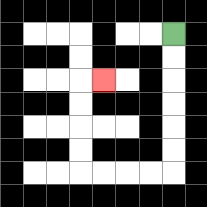{'start': '[7, 1]', 'end': '[4, 3]', 'path_directions': 'D,D,D,D,D,D,L,L,L,L,U,U,U,U,R', 'path_coordinates': '[[7, 1], [7, 2], [7, 3], [7, 4], [7, 5], [7, 6], [7, 7], [6, 7], [5, 7], [4, 7], [3, 7], [3, 6], [3, 5], [3, 4], [3, 3], [4, 3]]'}